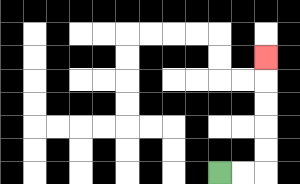{'start': '[9, 7]', 'end': '[11, 2]', 'path_directions': 'R,R,U,U,U,U,U', 'path_coordinates': '[[9, 7], [10, 7], [11, 7], [11, 6], [11, 5], [11, 4], [11, 3], [11, 2]]'}